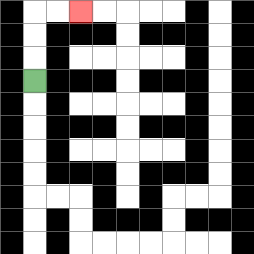{'start': '[1, 3]', 'end': '[3, 0]', 'path_directions': 'U,U,U,R,R', 'path_coordinates': '[[1, 3], [1, 2], [1, 1], [1, 0], [2, 0], [3, 0]]'}